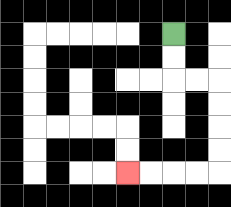{'start': '[7, 1]', 'end': '[5, 7]', 'path_directions': 'D,D,R,R,D,D,D,D,L,L,L,L', 'path_coordinates': '[[7, 1], [7, 2], [7, 3], [8, 3], [9, 3], [9, 4], [9, 5], [9, 6], [9, 7], [8, 7], [7, 7], [6, 7], [5, 7]]'}